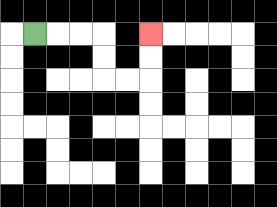{'start': '[1, 1]', 'end': '[6, 1]', 'path_directions': 'R,R,R,D,D,R,R,U,U', 'path_coordinates': '[[1, 1], [2, 1], [3, 1], [4, 1], [4, 2], [4, 3], [5, 3], [6, 3], [6, 2], [6, 1]]'}